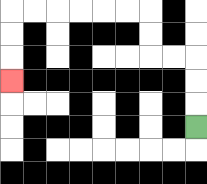{'start': '[8, 5]', 'end': '[0, 3]', 'path_directions': 'U,U,U,L,L,U,U,L,L,L,L,L,L,D,D,D', 'path_coordinates': '[[8, 5], [8, 4], [8, 3], [8, 2], [7, 2], [6, 2], [6, 1], [6, 0], [5, 0], [4, 0], [3, 0], [2, 0], [1, 0], [0, 0], [0, 1], [0, 2], [0, 3]]'}